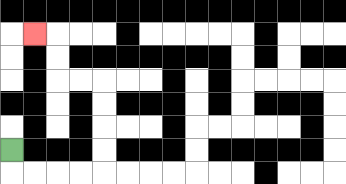{'start': '[0, 6]', 'end': '[1, 1]', 'path_directions': 'D,R,R,R,R,U,U,U,U,L,L,U,U,L', 'path_coordinates': '[[0, 6], [0, 7], [1, 7], [2, 7], [3, 7], [4, 7], [4, 6], [4, 5], [4, 4], [4, 3], [3, 3], [2, 3], [2, 2], [2, 1], [1, 1]]'}